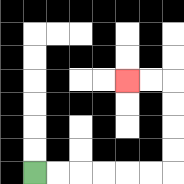{'start': '[1, 7]', 'end': '[5, 3]', 'path_directions': 'R,R,R,R,R,R,U,U,U,U,L,L', 'path_coordinates': '[[1, 7], [2, 7], [3, 7], [4, 7], [5, 7], [6, 7], [7, 7], [7, 6], [7, 5], [7, 4], [7, 3], [6, 3], [5, 3]]'}